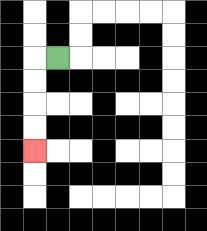{'start': '[2, 2]', 'end': '[1, 6]', 'path_directions': 'L,D,D,D,D', 'path_coordinates': '[[2, 2], [1, 2], [1, 3], [1, 4], [1, 5], [1, 6]]'}